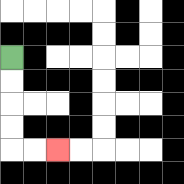{'start': '[0, 2]', 'end': '[2, 6]', 'path_directions': 'D,D,D,D,R,R', 'path_coordinates': '[[0, 2], [0, 3], [0, 4], [0, 5], [0, 6], [1, 6], [2, 6]]'}